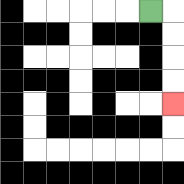{'start': '[6, 0]', 'end': '[7, 4]', 'path_directions': 'R,D,D,D,D', 'path_coordinates': '[[6, 0], [7, 0], [7, 1], [7, 2], [7, 3], [7, 4]]'}